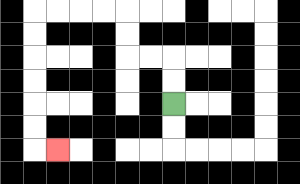{'start': '[7, 4]', 'end': '[2, 6]', 'path_directions': 'U,U,L,L,U,U,L,L,L,L,D,D,D,D,D,D,R', 'path_coordinates': '[[7, 4], [7, 3], [7, 2], [6, 2], [5, 2], [5, 1], [5, 0], [4, 0], [3, 0], [2, 0], [1, 0], [1, 1], [1, 2], [1, 3], [1, 4], [1, 5], [1, 6], [2, 6]]'}